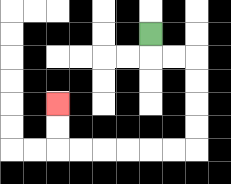{'start': '[6, 1]', 'end': '[2, 4]', 'path_directions': 'D,R,R,D,D,D,D,L,L,L,L,L,L,U,U', 'path_coordinates': '[[6, 1], [6, 2], [7, 2], [8, 2], [8, 3], [8, 4], [8, 5], [8, 6], [7, 6], [6, 6], [5, 6], [4, 6], [3, 6], [2, 6], [2, 5], [2, 4]]'}